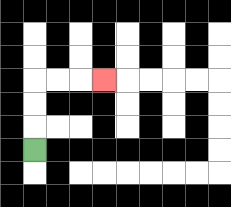{'start': '[1, 6]', 'end': '[4, 3]', 'path_directions': 'U,U,U,R,R,R', 'path_coordinates': '[[1, 6], [1, 5], [1, 4], [1, 3], [2, 3], [3, 3], [4, 3]]'}